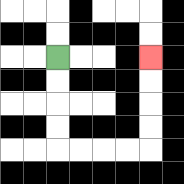{'start': '[2, 2]', 'end': '[6, 2]', 'path_directions': 'D,D,D,D,R,R,R,R,U,U,U,U', 'path_coordinates': '[[2, 2], [2, 3], [2, 4], [2, 5], [2, 6], [3, 6], [4, 6], [5, 6], [6, 6], [6, 5], [6, 4], [6, 3], [6, 2]]'}